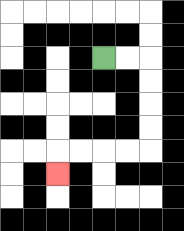{'start': '[4, 2]', 'end': '[2, 7]', 'path_directions': 'R,R,D,D,D,D,L,L,L,L,D', 'path_coordinates': '[[4, 2], [5, 2], [6, 2], [6, 3], [6, 4], [6, 5], [6, 6], [5, 6], [4, 6], [3, 6], [2, 6], [2, 7]]'}